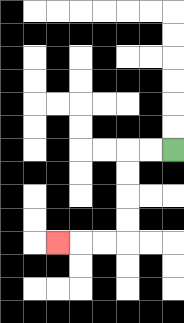{'start': '[7, 6]', 'end': '[2, 10]', 'path_directions': 'L,L,D,D,D,D,L,L,L', 'path_coordinates': '[[7, 6], [6, 6], [5, 6], [5, 7], [5, 8], [5, 9], [5, 10], [4, 10], [3, 10], [2, 10]]'}